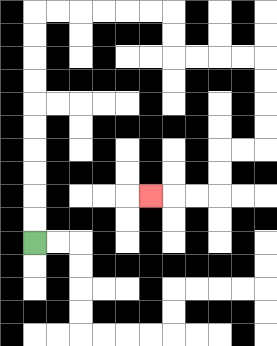{'start': '[1, 10]', 'end': '[6, 8]', 'path_directions': 'U,U,U,U,U,U,U,U,U,U,R,R,R,R,R,R,D,D,R,R,R,R,D,D,D,D,L,L,D,D,L,L,L', 'path_coordinates': '[[1, 10], [1, 9], [1, 8], [1, 7], [1, 6], [1, 5], [1, 4], [1, 3], [1, 2], [1, 1], [1, 0], [2, 0], [3, 0], [4, 0], [5, 0], [6, 0], [7, 0], [7, 1], [7, 2], [8, 2], [9, 2], [10, 2], [11, 2], [11, 3], [11, 4], [11, 5], [11, 6], [10, 6], [9, 6], [9, 7], [9, 8], [8, 8], [7, 8], [6, 8]]'}